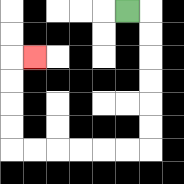{'start': '[5, 0]', 'end': '[1, 2]', 'path_directions': 'R,D,D,D,D,D,D,L,L,L,L,L,L,U,U,U,U,R', 'path_coordinates': '[[5, 0], [6, 0], [6, 1], [6, 2], [6, 3], [6, 4], [6, 5], [6, 6], [5, 6], [4, 6], [3, 6], [2, 6], [1, 6], [0, 6], [0, 5], [0, 4], [0, 3], [0, 2], [1, 2]]'}